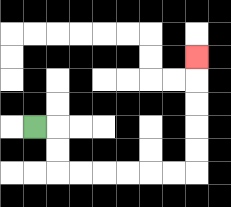{'start': '[1, 5]', 'end': '[8, 2]', 'path_directions': 'R,D,D,R,R,R,R,R,R,U,U,U,U,U', 'path_coordinates': '[[1, 5], [2, 5], [2, 6], [2, 7], [3, 7], [4, 7], [5, 7], [6, 7], [7, 7], [8, 7], [8, 6], [8, 5], [8, 4], [8, 3], [8, 2]]'}